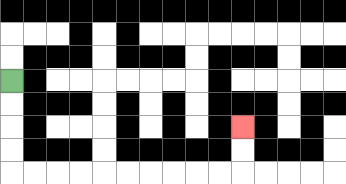{'start': '[0, 3]', 'end': '[10, 5]', 'path_directions': 'D,D,D,D,R,R,R,R,R,R,R,R,R,R,U,U', 'path_coordinates': '[[0, 3], [0, 4], [0, 5], [0, 6], [0, 7], [1, 7], [2, 7], [3, 7], [4, 7], [5, 7], [6, 7], [7, 7], [8, 7], [9, 7], [10, 7], [10, 6], [10, 5]]'}